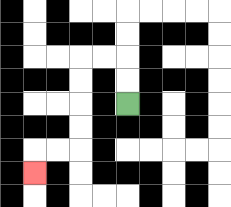{'start': '[5, 4]', 'end': '[1, 7]', 'path_directions': 'U,U,L,L,D,D,D,D,L,L,D', 'path_coordinates': '[[5, 4], [5, 3], [5, 2], [4, 2], [3, 2], [3, 3], [3, 4], [3, 5], [3, 6], [2, 6], [1, 6], [1, 7]]'}